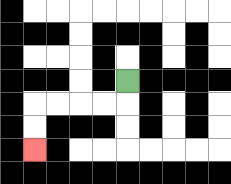{'start': '[5, 3]', 'end': '[1, 6]', 'path_directions': 'D,L,L,L,L,D,D', 'path_coordinates': '[[5, 3], [5, 4], [4, 4], [3, 4], [2, 4], [1, 4], [1, 5], [1, 6]]'}